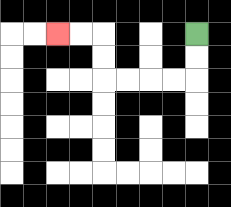{'start': '[8, 1]', 'end': '[2, 1]', 'path_directions': 'D,D,L,L,L,L,U,U,L,L', 'path_coordinates': '[[8, 1], [8, 2], [8, 3], [7, 3], [6, 3], [5, 3], [4, 3], [4, 2], [4, 1], [3, 1], [2, 1]]'}